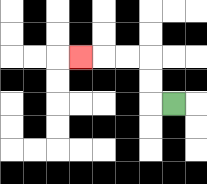{'start': '[7, 4]', 'end': '[3, 2]', 'path_directions': 'L,U,U,L,L,L', 'path_coordinates': '[[7, 4], [6, 4], [6, 3], [6, 2], [5, 2], [4, 2], [3, 2]]'}